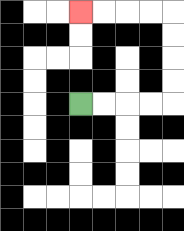{'start': '[3, 4]', 'end': '[3, 0]', 'path_directions': 'R,R,R,R,U,U,U,U,L,L,L,L', 'path_coordinates': '[[3, 4], [4, 4], [5, 4], [6, 4], [7, 4], [7, 3], [7, 2], [7, 1], [7, 0], [6, 0], [5, 0], [4, 0], [3, 0]]'}